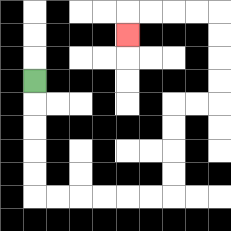{'start': '[1, 3]', 'end': '[5, 1]', 'path_directions': 'D,D,D,D,D,R,R,R,R,R,R,U,U,U,U,R,R,U,U,U,U,L,L,L,L,D', 'path_coordinates': '[[1, 3], [1, 4], [1, 5], [1, 6], [1, 7], [1, 8], [2, 8], [3, 8], [4, 8], [5, 8], [6, 8], [7, 8], [7, 7], [7, 6], [7, 5], [7, 4], [8, 4], [9, 4], [9, 3], [9, 2], [9, 1], [9, 0], [8, 0], [7, 0], [6, 0], [5, 0], [5, 1]]'}